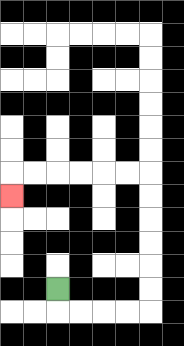{'start': '[2, 12]', 'end': '[0, 8]', 'path_directions': 'D,R,R,R,R,U,U,U,U,U,U,L,L,L,L,L,L,D', 'path_coordinates': '[[2, 12], [2, 13], [3, 13], [4, 13], [5, 13], [6, 13], [6, 12], [6, 11], [6, 10], [6, 9], [6, 8], [6, 7], [5, 7], [4, 7], [3, 7], [2, 7], [1, 7], [0, 7], [0, 8]]'}